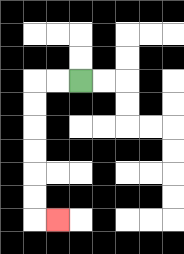{'start': '[3, 3]', 'end': '[2, 9]', 'path_directions': 'L,L,D,D,D,D,D,D,R', 'path_coordinates': '[[3, 3], [2, 3], [1, 3], [1, 4], [1, 5], [1, 6], [1, 7], [1, 8], [1, 9], [2, 9]]'}